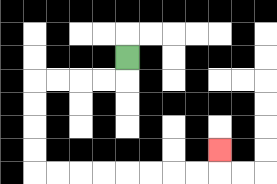{'start': '[5, 2]', 'end': '[9, 6]', 'path_directions': 'D,L,L,L,L,D,D,D,D,R,R,R,R,R,R,R,R,U', 'path_coordinates': '[[5, 2], [5, 3], [4, 3], [3, 3], [2, 3], [1, 3], [1, 4], [1, 5], [1, 6], [1, 7], [2, 7], [3, 7], [4, 7], [5, 7], [6, 7], [7, 7], [8, 7], [9, 7], [9, 6]]'}